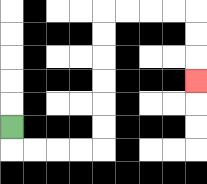{'start': '[0, 5]', 'end': '[8, 3]', 'path_directions': 'D,R,R,R,R,U,U,U,U,U,U,R,R,R,R,D,D,D', 'path_coordinates': '[[0, 5], [0, 6], [1, 6], [2, 6], [3, 6], [4, 6], [4, 5], [4, 4], [4, 3], [4, 2], [4, 1], [4, 0], [5, 0], [6, 0], [7, 0], [8, 0], [8, 1], [8, 2], [8, 3]]'}